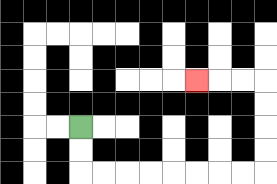{'start': '[3, 5]', 'end': '[8, 3]', 'path_directions': 'D,D,R,R,R,R,R,R,R,R,U,U,U,U,L,L,L', 'path_coordinates': '[[3, 5], [3, 6], [3, 7], [4, 7], [5, 7], [6, 7], [7, 7], [8, 7], [9, 7], [10, 7], [11, 7], [11, 6], [11, 5], [11, 4], [11, 3], [10, 3], [9, 3], [8, 3]]'}